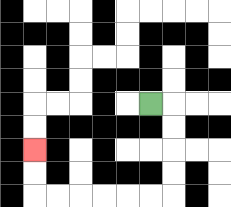{'start': '[6, 4]', 'end': '[1, 6]', 'path_directions': 'R,D,D,D,D,L,L,L,L,L,L,U,U', 'path_coordinates': '[[6, 4], [7, 4], [7, 5], [7, 6], [7, 7], [7, 8], [6, 8], [5, 8], [4, 8], [3, 8], [2, 8], [1, 8], [1, 7], [1, 6]]'}